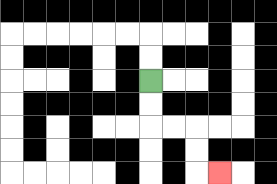{'start': '[6, 3]', 'end': '[9, 7]', 'path_directions': 'D,D,R,R,D,D,R', 'path_coordinates': '[[6, 3], [6, 4], [6, 5], [7, 5], [8, 5], [8, 6], [8, 7], [9, 7]]'}